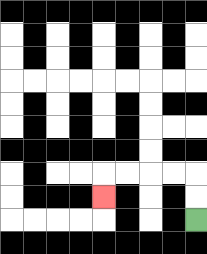{'start': '[8, 9]', 'end': '[4, 8]', 'path_directions': 'U,U,L,L,L,L,D', 'path_coordinates': '[[8, 9], [8, 8], [8, 7], [7, 7], [6, 7], [5, 7], [4, 7], [4, 8]]'}